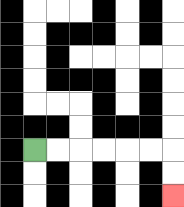{'start': '[1, 6]', 'end': '[7, 8]', 'path_directions': 'R,R,R,R,R,R,D,D', 'path_coordinates': '[[1, 6], [2, 6], [3, 6], [4, 6], [5, 6], [6, 6], [7, 6], [7, 7], [7, 8]]'}